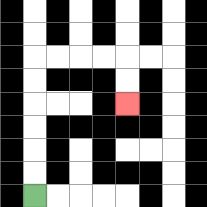{'start': '[1, 8]', 'end': '[5, 4]', 'path_directions': 'U,U,U,U,U,U,R,R,R,R,D,D', 'path_coordinates': '[[1, 8], [1, 7], [1, 6], [1, 5], [1, 4], [1, 3], [1, 2], [2, 2], [3, 2], [4, 2], [5, 2], [5, 3], [5, 4]]'}